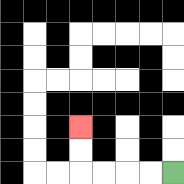{'start': '[7, 7]', 'end': '[3, 5]', 'path_directions': 'L,L,L,L,U,U', 'path_coordinates': '[[7, 7], [6, 7], [5, 7], [4, 7], [3, 7], [3, 6], [3, 5]]'}